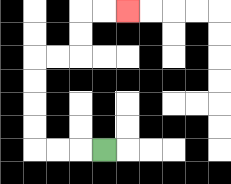{'start': '[4, 6]', 'end': '[5, 0]', 'path_directions': 'L,L,L,U,U,U,U,R,R,U,U,R,R', 'path_coordinates': '[[4, 6], [3, 6], [2, 6], [1, 6], [1, 5], [1, 4], [1, 3], [1, 2], [2, 2], [3, 2], [3, 1], [3, 0], [4, 0], [5, 0]]'}